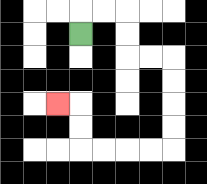{'start': '[3, 1]', 'end': '[2, 4]', 'path_directions': 'U,R,R,D,D,R,R,D,D,D,D,L,L,L,L,U,U,L', 'path_coordinates': '[[3, 1], [3, 0], [4, 0], [5, 0], [5, 1], [5, 2], [6, 2], [7, 2], [7, 3], [7, 4], [7, 5], [7, 6], [6, 6], [5, 6], [4, 6], [3, 6], [3, 5], [3, 4], [2, 4]]'}